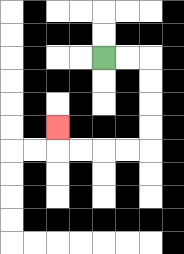{'start': '[4, 2]', 'end': '[2, 5]', 'path_directions': 'R,R,D,D,D,D,L,L,L,L,U', 'path_coordinates': '[[4, 2], [5, 2], [6, 2], [6, 3], [6, 4], [6, 5], [6, 6], [5, 6], [4, 6], [3, 6], [2, 6], [2, 5]]'}